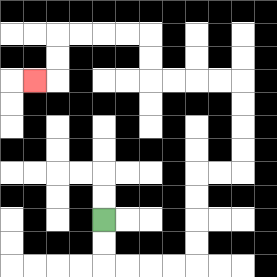{'start': '[4, 9]', 'end': '[1, 3]', 'path_directions': 'D,D,R,R,R,R,U,U,U,U,R,R,U,U,U,U,L,L,L,L,U,U,L,L,L,L,D,D,L', 'path_coordinates': '[[4, 9], [4, 10], [4, 11], [5, 11], [6, 11], [7, 11], [8, 11], [8, 10], [8, 9], [8, 8], [8, 7], [9, 7], [10, 7], [10, 6], [10, 5], [10, 4], [10, 3], [9, 3], [8, 3], [7, 3], [6, 3], [6, 2], [6, 1], [5, 1], [4, 1], [3, 1], [2, 1], [2, 2], [2, 3], [1, 3]]'}